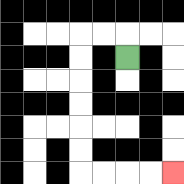{'start': '[5, 2]', 'end': '[7, 7]', 'path_directions': 'U,L,L,D,D,D,D,D,D,R,R,R,R', 'path_coordinates': '[[5, 2], [5, 1], [4, 1], [3, 1], [3, 2], [3, 3], [3, 4], [3, 5], [3, 6], [3, 7], [4, 7], [5, 7], [6, 7], [7, 7]]'}